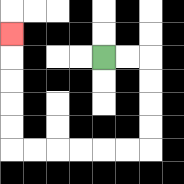{'start': '[4, 2]', 'end': '[0, 1]', 'path_directions': 'R,R,D,D,D,D,L,L,L,L,L,L,U,U,U,U,U', 'path_coordinates': '[[4, 2], [5, 2], [6, 2], [6, 3], [6, 4], [6, 5], [6, 6], [5, 6], [4, 6], [3, 6], [2, 6], [1, 6], [0, 6], [0, 5], [0, 4], [0, 3], [0, 2], [0, 1]]'}